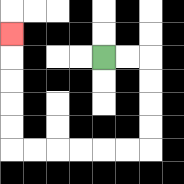{'start': '[4, 2]', 'end': '[0, 1]', 'path_directions': 'R,R,D,D,D,D,L,L,L,L,L,L,U,U,U,U,U', 'path_coordinates': '[[4, 2], [5, 2], [6, 2], [6, 3], [6, 4], [6, 5], [6, 6], [5, 6], [4, 6], [3, 6], [2, 6], [1, 6], [0, 6], [0, 5], [0, 4], [0, 3], [0, 2], [0, 1]]'}